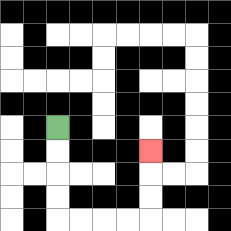{'start': '[2, 5]', 'end': '[6, 6]', 'path_directions': 'D,D,D,D,R,R,R,R,U,U,U', 'path_coordinates': '[[2, 5], [2, 6], [2, 7], [2, 8], [2, 9], [3, 9], [4, 9], [5, 9], [6, 9], [6, 8], [6, 7], [6, 6]]'}